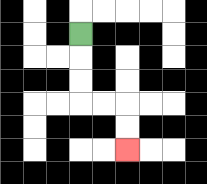{'start': '[3, 1]', 'end': '[5, 6]', 'path_directions': 'D,D,D,R,R,D,D', 'path_coordinates': '[[3, 1], [3, 2], [3, 3], [3, 4], [4, 4], [5, 4], [5, 5], [5, 6]]'}